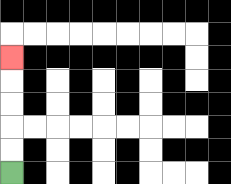{'start': '[0, 7]', 'end': '[0, 2]', 'path_directions': 'U,U,U,U,U', 'path_coordinates': '[[0, 7], [0, 6], [0, 5], [0, 4], [0, 3], [0, 2]]'}